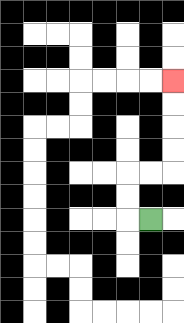{'start': '[6, 9]', 'end': '[7, 3]', 'path_directions': 'L,U,U,R,R,U,U,U,U', 'path_coordinates': '[[6, 9], [5, 9], [5, 8], [5, 7], [6, 7], [7, 7], [7, 6], [7, 5], [7, 4], [7, 3]]'}